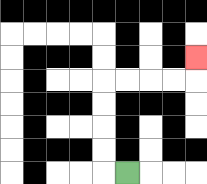{'start': '[5, 7]', 'end': '[8, 2]', 'path_directions': 'L,U,U,U,U,R,R,R,R,U', 'path_coordinates': '[[5, 7], [4, 7], [4, 6], [4, 5], [4, 4], [4, 3], [5, 3], [6, 3], [7, 3], [8, 3], [8, 2]]'}